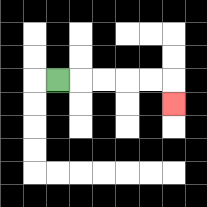{'start': '[2, 3]', 'end': '[7, 4]', 'path_directions': 'R,R,R,R,R,D', 'path_coordinates': '[[2, 3], [3, 3], [4, 3], [5, 3], [6, 3], [7, 3], [7, 4]]'}